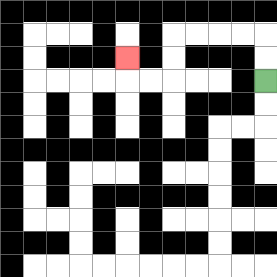{'start': '[11, 3]', 'end': '[5, 2]', 'path_directions': 'U,U,L,L,L,L,D,D,L,L,U', 'path_coordinates': '[[11, 3], [11, 2], [11, 1], [10, 1], [9, 1], [8, 1], [7, 1], [7, 2], [7, 3], [6, 3], [5, 3], [5, 2]]'}